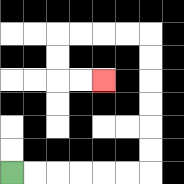{'start': '[0, 7]', 'end': '[4, 3]', 'path_directions': 'R,R,R,R,R,R,U,U,U,U,U,U,L,L,L,L,D,D,R,R', 'path_coordinates': '[[0, 7], [1, 7], [2, 7], [3, 7], [4, 7], [5, 7], [6, 7], [6, 6], [6, 5], [6, 4], [6, 3], [6, 2], [6, 1], [5, 1], [4, 1], [3, 1], [2, 1], [2, 2], [2, 3], [3, 3], [4, 3]]'}